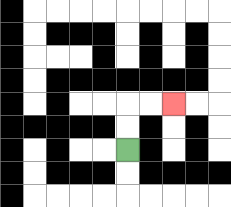{'start': '[5, 6]', 'end': '[7, 4]', 'path_directions': 'U,U,R,R', 'path_coordinates': '[[5, 6], [5, 5], [5, 4], [6, 4], [7, 4]]'}